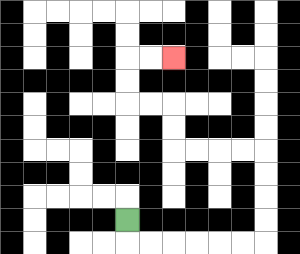{'start': '[5, 9]', 'end': '[7, 2]', 'path_directions': 'D,R,R,R,R,R,R,U,U,U,U,L,L,L,L,U,U,L,L,U,U,R,R', 'path_coordinates': '[[5, 9], [5, 10], [6, 10], [7, 10], [8, 10], [9, 10], [10, 10], [11, 10], [11, 9], [11, 8], [11, 7], [11, 6], [10, 6], [9, 6], [8, 6], [7, 6], [7, 5], [7, 4], [6, 4], [5, 4], [5, 3], [5, 2], [6, 2], [7, 2]]'}